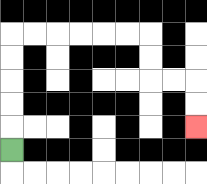{'start': '[0, 6]', 'end': '[8, 5]', 'path_directions': 'U,U,U,U,U,R,R,R,R,R,R,D,D,R,R,D,D', 'path_coordinates': '[[0, 6], [0, 5], [0, 4], [0, 3], [0, 2], [0, 1], [1, 1], [2, 1], [3, 1], [4, 1], [5, 1], [6, 1], [6, 2], [6, 3], [7, 3], [8, 3], [8, 4], [8, 5]]'}